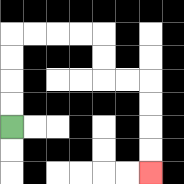{'start': '[0, 5]', 'end': '[6, 7]', 'path_directions': 'U,U,U,U,R,R,R,R,D,D,R,R,D,D,D,D', 'path_coordinates': '[[0, 5], [0, 4], [0, 3], [0, 2], [0, 1], [1, 1], [2, 1], [3, 1], [4, 1], [4, 2], [4, 3], [5, 3], [6, 3], [6, 4], [6, 5], [6, 6], [6, 7]]'}